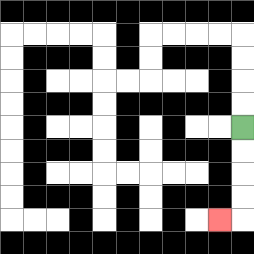{'start': '[10, 5]', 'end': '[9, 9]', 'path_directions': 'D,D,D,D,L', 'path_coordinates': '[[10, 5], [10, 6], [10, 7], [10, 8], [10, 9], [9, 9]]'}